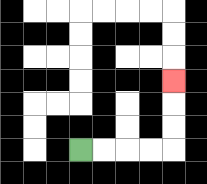{'start': '[3, 6]', 'end': '[7, 3]', 'path_directions': 'R,R,R,R,U,U,U', 'path_coordinates': '[[3, 6], [4, 6], [5, 6], [6, 6], [7, 6], [7, 5], [7, 4], [7, 3]]'}